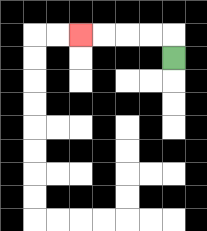{'start': '[7, 2]', 'end': '[3, 1]', 'path_directions': 'U,L,L,L,L', 'path_coordinates': '[[7, 2], [7, 1], [6, 1], [5, 1], [4, 1], [3, 1]]'}